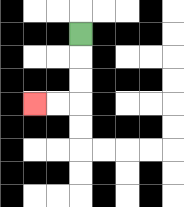{'start': '[3, 1]', 'end': '[1, 4]', 'path_directions': 'D,D,D,L,L', 'path_coordinates': '[[3, 1], [3, 2], [3, 3], [3, 4], [2, 4], [1, 4]]'}